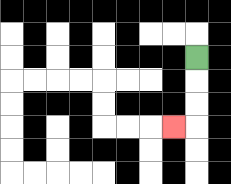{'start': '[8, 2]', 'end': '[7, 5]', 'path_directions': 'D,D,D,L', 'path_coordinates': '[[8, 2], [8, 3], [8, 4], [8, 5], [7, 5]]'}